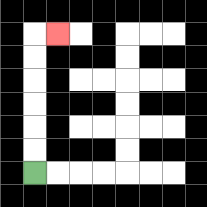{'start': '[1, 7]', 'end': '[2, 1]', 'path_directions': 'U,U,U,U,U,U,R', 'path_coordinates': '[[1, 7], [1, 6], [1, 5], [1, 4], [1, 3], [1, 2], [1, 1], [2, 1]]'}